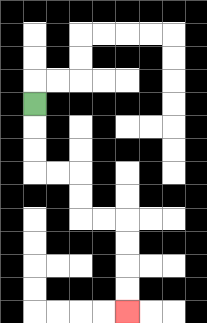{'start': '[1, 4]', 'end': '[5, 13]', 'path_directions': 'D,D,D,R,R,D,D,R,R,D,D,D,D', 'path_coordinates': '[[1, 4], [1, 5], [1, 6], [1, 7], [2, 7], [3, 7], [3, 8], [3, 9], [4, 9], [5, 9], [5, 10], [5, 11], [5, 12], [5, 13]]'}